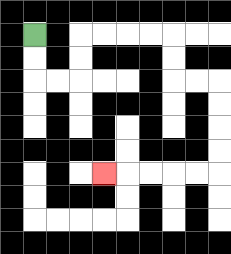{'start': '[1, 1]', 'end': '[4, 7]', 'path_directions': 'D,D,R,R,U,U,R,R,R,R,D,D,R,R,D,D,D,D,L,L,L,L,L', 'path_coordinates': '[[1, 1], [1, 2], [1, 3], [2, 3], [3, 3], [3, 2], [3, 1], [4, 1], [5, 1], [6, 1], [7, 1], [7, 2], [7, 3], [8, 3], [9, 3], [9, 4], [9, 5], [9, 6], [9, 7], [8, 7], [7, 7], [6, 7], [5, 7], [4, 7]]'}